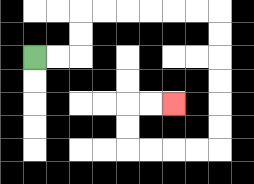{'start': '[1, 2]', 'end': '[7, 4]', 'path_directions': 'R,R,U,U,R,R,R,R,R,R,D,D,D,D,D,D,L,L,L,L,U,U,R,R', 'path_coordinates': '[[1, 2], [2, 2], [3, 2], [3, 1], [3, 0], [4, 0], [5, 0], [6, 0], [7, 0], [8, 0], [9, 0], [9, 1], [9, 2], [9, 3], [9, 4], [9, 5], [9, 6], [8, 6], [7, 6], [6, 6], [5, 6], [5, 5], [5, 4], [6, 4], [7, 4]]'}